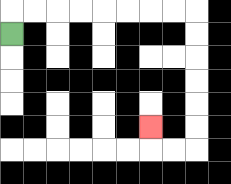{'start': '[0, 1]', 'end': '[6, 5]', 'path_directions': 'U,R,R,R,R,R,R,R,R,D,D,D,D,D,D,L,L,U', 'path_coordinates': '[[0, 1], [0, 0], [1, 0], [2, 0], [3, 0], [4, 0], [5, 0], [6, 0], [7, 0], [8, 0], [8, 1], [8, 2], [8, 3], [8, 4], [8, 5], [8, 6], [7, 6], [6, 6], [6, 5]]'}